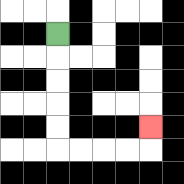{'start': '[2, 1]', 'end': '[6, 5]', 'path_directions': 'D,D,D,D,D,R,R,R,R,U', 'path_coordinates': '[[2, 1], [2, 2], [2, 3], [2, 4], [2, 5], [2, 6], [3, 6], [4, 6], [5, 6], [6, 6], [6, 5]]'}